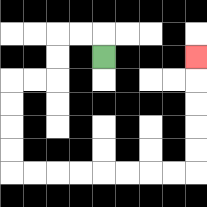{'start': '[4, 2]', 'end': '[8, 2]', 'path_directions': 'U,L,L,D,D,L,L,D,D,D,D,R,R,R,R,R,R,R,R,U,U,U,U,U', 'path_coordinates': '[[4, 2], [4, 1], [3, 1], [2, 1], [2, 2], [2, 3], [1, 3], [0, 3], [0, 4], [0, 5], [0, 6], [0, 7], [1, 7], [2, 7], [3, 7], [4, 7], [5, 7], [6, 7], [7, 7], [8, 7], [8, 6], [8, 5], [8, 4], [8, 3], [8, 2]]'}